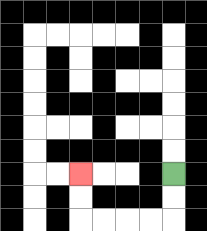{'start': '[7, 7]', 'end': '[3, 7]', 'path_directions': 'D,D,L,L,L,L,U,U', 'path_coordinates': '[[7, 7], [7, 8], [7, 9], [6, 9], [5, 9], [4, 9], [3, 9], [3, 8], [3, 7]]'}